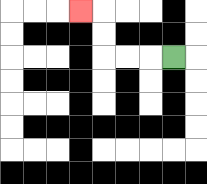{'start': '[7, 2]', 'end': '[3, 0]', 'path_directions': 'L,L,L,U,U,L', 'path_coordinates': '[[7, 2], [6, 2], [5, 2], [4, 2], [4, 1], [4, 0], [3, 0]]'}